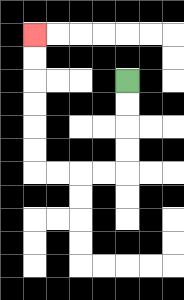{'start': '[5, 3]', 'end': '[1, 1]', 'path_directions': 'D,D,D,D,L,L,L,L,U,U,U,U,U,U', 'path_coordinates': '[[5, 3], [5, 4], [5, 5], [5, 6], [5, 7], [4, 7], [3, 7], [2, 7], [1, 7], [1, 6], [1, 5], [1, 4], [1, 3], [1, 2], [1, 1]]'}